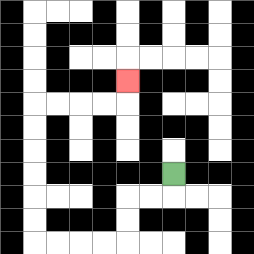{'start': '[7, 7]', 'end': '[5, 3]', 'path_directions': 'D,L,L,D,D,L,L,L,L,U,U,U,U,U,U,R,R,R,R,U', 'path_coordinates': '[[7, 7], [7, 8], [6, 8], [5, 8], [5, 9], [5, 10], [4, 10], [3, 10], [2, 10], [1, 10], [1, 9], [1, 8], [1, 7], [1, 6], [1, 5], [1, 4], [2, 4], [3, 4], [4, 4], [5, 4], [5, 3]]'}